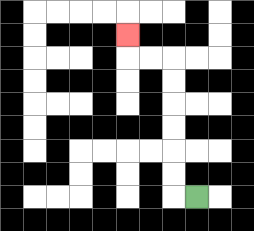{'start': '[8, 8]', 'end': '[5, 1]', 'path_directions': 'L,U,U,U,U,U,U,L,L,U', 'path_coordinates': '[[8, 8], [7, 8], [7, 7], [7, 6], [7, 5], [7, 4], [7, 3], [7, 2], [6, 2], [5, 2], [5, 1]]'}